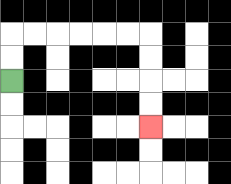{'start': '[0, 3]', 'end': '[6, 5]', 'path_directions': 'U,U,R,R,R,R,R,R,D,D,D,D', 'path_coordinates': '[[0, 3], [0, 2], [0, 1], [1, 1], [2, 1], [3, 1], [4, 1], [5, 1], [6, 1], [6, 2], [6, 3], [6, 4], [6, 5]]'}